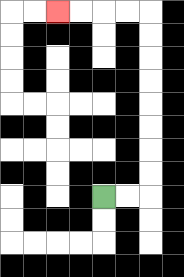{'start': '[4, 8]', 'end': '[2, 0]', 'path_directions': 'R,R,U,U,U,U,U,U,U,U,L,L,L,L', 'path_coordinates': '[[4, 8], [5, 8], [6, 8], [6, 7], [6, 6], [6, 5], [6, 4], [6, 3], [6, 2], [6, 1], [6, 0], [5, 0], [4, 0], [3, 0], [2, 0]]'}